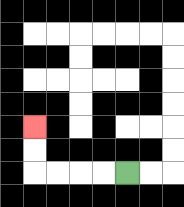{'start': '[5, 7]', 'end': '[1, 5]', 'path_directions': 'L,L,L,L,U,U', 'path_coordinates': '[[5, 7], [4, 7], [3, 7], [2, 7], [1, 7], [1, 6], [1, 5]]'}